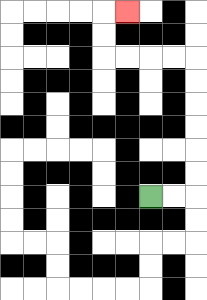{'start': '[6, 8]', 'end': '[5, 0]', 'path_directions': 'R,R,U,U,U,U,U,U,L,L,L,L,U,U,R', 'path_coordinates': '[[6, 8], [7, 8], [8, 8], [8, 7], [8, 6], [8, 5], [8, 4], [8, 3], [8, 2], [7, 2], [6, 2], [5, 2], [4, 2], [4, 1], [4, 0], [5, 0]]'}